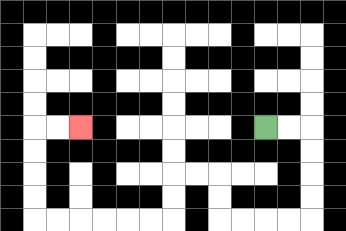{'start': '[11, 5]', 'end': '[3, 5]', 'path_directions': 'R,R,D,D,D,D,L,L,L,L,U,U,L,L,D,D,L,L,L,L,L,L,U,U,U,U,R,R', 'path_coordinates': '[[11, 5], [12, 5], [13, 5], [13, 6], [13, 7], [13, 8], [13, 9], [12, 9], [11, 9], [10, 9], [9, 9], [9, 8], [9, 7], [8, 7], [7, 7], [7, 8], [7, 9], [6, 9], [5, 9], [4, 9], [3, 9], [2, 9], [1, 9], [1, 8], [1, 7], [1, 6], [1, 5], [2, 5], [3, 5]]'}